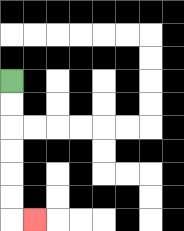{'start': '[0, 3]', 'end': '[1, 9]', 'path_directions': 'D,D,D,D,D,D,R', 'path_coordinates': '[[0, 3], [0, 4], [0, 5], [0, 6], [0, 7], [0, 8], [0, 9], [1, 9]]'}